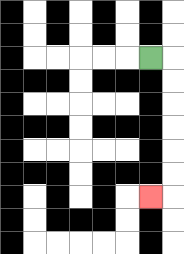{'start': '[6, 2]', 'end': '[6, 8]', 'path_directions': 'R,D,D,D,D,D,D,L', 'path_coordinates': '[[6, 2], [7, 2], [7, 3], [7, 4], [7, 5], [7, 6], [7, 7], [7, 8], [6, 8]]'}